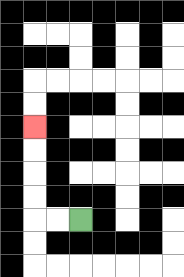{'start': '[3, 9]', 'end': '[1, 5]', 'path_directions': 'L,L,U,U,U,U', 'path_coordinates': '[[3, 9], [2, 9], [1, 9], [1, 8], [1, 7], [1, 6], [1, 5]]'}